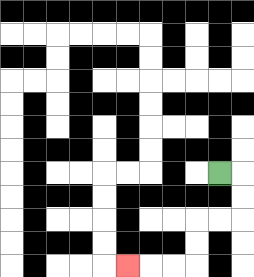{'start': '[9, 7]', 'end': '[5, 11]', 'path_directions': 'R,D,D,L,L,D,D,L,L,L', 'path_coordinates': '[[9, 7], [10, 7], [10, 8], [10, 9], [9, 9], [8, 9], [8, 10], [8, 11], [7, 11], [6, 11], [5, 11]]'}